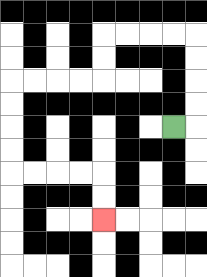{'start': '[7, 5]', 'end': '[4, 9]', 'path_directions': 'R,U,U,U,U,L,L,L,L,D,D,L,L,L,L,D,D,D,D,R,R,R,R,D,D', 'path_coordinates': '[[7, 5], [8, 5], [8, 4], [8, 3], [8, 2], [8, 1], [7, 1], [6, 1], [5, 1], [4, 1], [4, 2], [4, 3], [3, 3], [2, 3], [1, 3], [0, 3], [0, 4], [0, 5], [0, 6], [0, 7], [1, 7], [2, 7], [3, 7], [4, 7], [4, 8], [4, 9]]'}